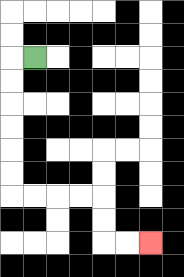{'start': '[1, 2]', 'end': '[6, 10]', 'path_directions': 'L,D,D,D,D,D,D,R,R,R,R,D,D,R,R', 'path_coordinates': '[[1, 2], [0, 2], [0, 3], [0, 4], [0, 5], [0, 6], [0, 7], [0, 8], [1, 8], [2, 8], [3, 8], [4, 8], [4, 9], [4, 10], [5, 10], [6, 10]]'}